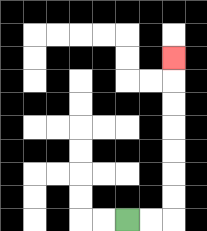{'start': '[5, 9]', 'end': '[7, 2]', 'path_directions': 'R,R,U,U,U,U,U,U,U', 'path_coordinates': '[[5, 9], [6, 9], [7, 9], [7, 8], [7, 7], [7, 6], [7, 5], [7, 4], [7, 3], [7, 2]]'}